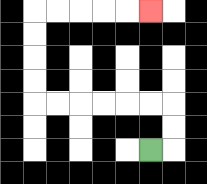{'start': '[6, 6]', 'end': '[6, 0]', 'path_directions': 'R,U,U,L,L,L,L,L,L,U,U,U,U,R,R,R,R,R', 'path_coordinates': '[[6, 6], [7, 6], [7, 5], [7, 4], [6, 4], [5, 4], [4, 4], [3, 4], [2, 4], [1, 4], [1, 3], [1, 2], [1, 1], [1, 0], [2, 0], [3, 0], [4, 0], [5, 0], [6, 0]]'}